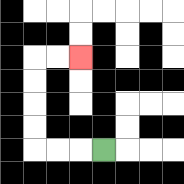{'start': '[4, 6]', 'end': '[3, 2]', 'path_directions': 'L,L,L,U,U,U,U,R,R', 'path_coordinates': '[[4, 6], [3, 6], [2, 6], [1, 6], [1, 5], [1, 4], [1, 3], [1, 2], [2, 2], [3, 2]]'}